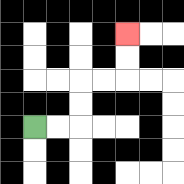{'start': '[1, 5]', 'end': '[5, 1]', 'path_directions': 'R,R,U,U,R,R,U,U', 'path_coordinates': '[[1, 5], [2, 5], [3, 5], [3, 4], [3, 3], [4, 3], [5, 3], [5, 2], [5, 1]]'}